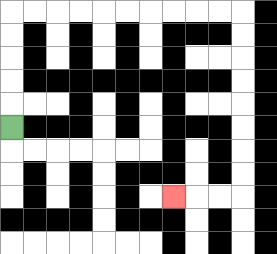{'start': '[0, 5]', 'end': '[7, 8]', 'path_directions': 'U,U,U,U,U,R,R,R,R,R,R,R,R,R,R,D,D,D,D,D,D,D,D,L,L,L', 'path_coordinates': '[[0, 5], [0, 4], [0, 3], [0, 2], [0, 1], [0, 0], [1, 0], [2, 0], [3, 0], [4, 0], [5, 0], [6, 0], [7, 0], [8, 0], [9, 0], [10, 0], [10, 1], [10, 2], [10, 3], [10, 4], [10, 5], [10, 6], [10, 7], [10, 8], [9, 8], [8, 8], [7, 8]]'}